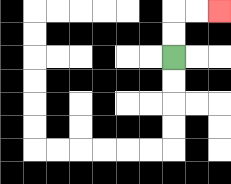{'start': '[7, 2]', 'end': '[9, 0]', 'path_directions': 'U,U,R,R', 'path_coordinates': '[[7, 2], [7, 1], [7, 0], [8, 0], [9, 0]]'}